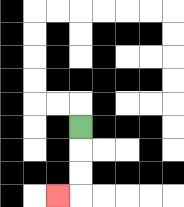{'start': '[3, 5]', 'end': '[2, 8]', 'path_directions': 'D,D,D,L', 'path_coordinates': '[[3, 5], [3, 6], [3, 7], [3, 8], [2, 8]]'}